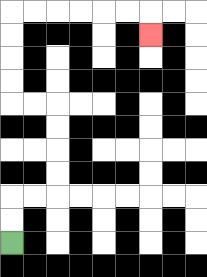{'start': '[0, 10]', 'end': '[6, 1]', 'path_directions': 'U,U,R,R,U,U,U,U,L,L,U,U,U,U,R,R,R,R,R,R,D', 'path_coordinates': '[[0, 10], [0, 9], [0, 8], [1, 8], [2, 8], [2, 7], [2, 6], [2, 5], [2, 4], [1, 4], [0, 4], [0, 3], [0, 2], [0, 1], [0, 0], [1, 0], [2, 0], [3, 0], [4, 0], [5, 0], [6, 0], [6, 1]]'}